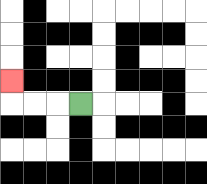{'start': '[3, 4]', 'end': '[0, 3]', 'path_directions': 'L,L,L,U', 'path_coordinates': '[[3, 4], [2, 4], [1, 4], [0, 4], [0, 3]]'}